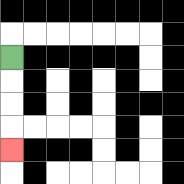{'start': '[0, 2]', 'end': '[0, 6]', 'path_directions': 'D,D,D,D', 'path_coordinates': '[[0, 2], [0, 3], [0, 4], [0, 5], [0, 6]]'}